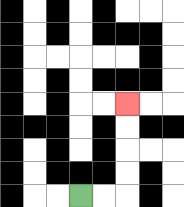{'start': '[3, 8]', 'end': '[5, 4]', 'path_directions': 'R,R,U,U,U,U', 'path_coordinates': '[[3, 8], [4, 8], [5, 8], [5, 7], [5, 6], [5, 5], [5, 4]]'}